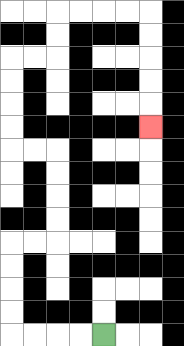{'start': '[4, 14]', 'end': '[6, 5]', 'path_directions': 'L,L,L,L,U,U,U,U,R,R,U,U,U,U,L,L,U,U,U,U,R,R,U,U,R,R,R,R,D,D,D,D,D', 'path_coordinates': '[[4, 14], [3, 14], [2, 14], [1, 14], [0, 14], [0, 13], [0, 12], [0, 11], [0, 10], [1, 10], [2, 10], [2, 9], [2, 8], [2, 7], [2, 6], [1, 6], [0, 6], [0, 5], [0, 4], [0, 3], [0, 2], [1, 2], [2, 2], [2, 1], [2, 0], [3, 0], [4, 0], [5, 0], [6, 0], [6, 1], [6, 2], [6, 3], [6, 4], [6, 5]]'}